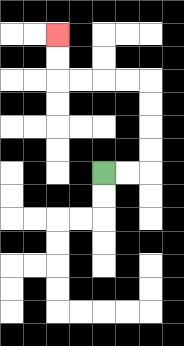{'start': '[4, 7]', 'end': '[2, 1]', 'path_directions': 'R,R,U,U,U,U,L,L,L,L,U,U', 'path_coordinates': '[[4, 7], [5, 7], [6, 7], [6, 6], [6, 5], [6, 4], [6, 3], [5, 3], [4, 3], [3, 3], [2, 3], [2, 2], [2, 1]]'}